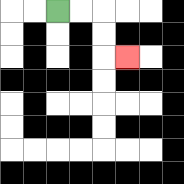{'start': '[2, 0]', 'end': '[5, 2]', 'path_directions': 'R,R,D,D,R', 'path_coordinates': '[[2, 0], [3, 0], [4, 0], [4, 1], [4, 2], [5, 2]]'}